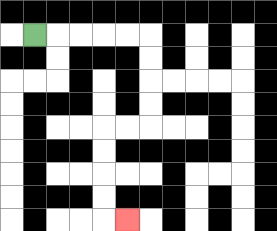{'start': '[1, 1]', 'end': '[5, 9]', 'path_directions': 'R,R,R,R,R,D,D,D,D,L,L,D,D,D,D,R', 'path_coordinates': '[[1, 1], [2, 1], [3, 1], [4, 1], [5, 1], [6, 1], [6, 2], [6, 3], [6, 4], [6, 5], [5, 5], [4, 5], [4, 6], [4, 7], [4, 8], [4, 9], [5, 9]]'}